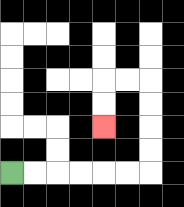{'start': '[0, 7]', 'end': '[4, 5]', 'path_directions': 'R,R,R,R,R,R,U,U,U,U,L,L,D,D', 'path_coordinates': '[[0, 7], [1, 7], [2, 7], [3, 7], [4, 7], [5, 7], [6, 7], [6, 6], [6, 5], [6, 4], [6, 3], [5, 3], [4, 3], [4, 4], [4, 5]]'}